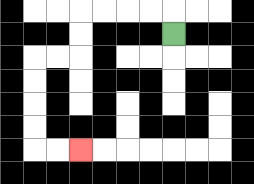{'start': '[7, 1]', 'end': '[3, 6]', 'path_directions': 'U,L,L,L,L,D,D,L,L,D,D,D,D,R,R', 'path_coordinates': '[[7, 1], [7, 0], [6, 0], [5, 0], [4, 0], [3, 0], [3, 1], [3, 2], [2, 2], [1, 2], [1, 3], [1, 4], [1, 5], [1, 6], [2, 6], [3, 6]]'}